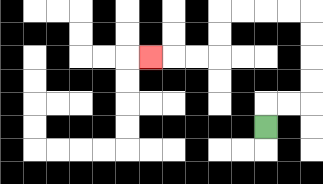{'start': '[11, 5]', 'end': '[6, 2]', 'path_directions': 'U,R,R,U,U,U,U,L,L,L,L,D,D,L,L,L', 'path_coordinates': '[[11, 5], [11, 4], [12, 4], [13, 4], [13, 3], [13, 2], [13, 1], [13, 0], [12, 0], [11, 0], [10, 0], [9, 0], [9, 1], [9, 2], [8, 2], [7, 2], [6, 2]]'}